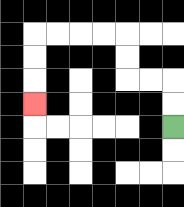{'start': '[7, 5]', 'end': '[1, 4]', 'path_directions': 'U,U,L,L,U,U,L,L,L,L,D,D,D', 'path_coordinates': '[[7, 5], [7, 4], [7, 3], [6, 3], [5, 3], [5, 2], [5, 1], [4, 1], [3, 1], [2, 1], [1, 1], [1, 2], [1, 3], [1, 4]]'}